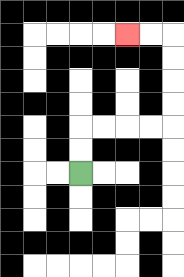{'start': '[3, 7]', 'end': '[5, 1]', 'path_directions': 'U,U,R,R,R,R,U,U,U,U,L,L', 'path_coordinates': '[[3, 7], [3, 6], [3, 5], [4, 5], [5, 5], [6, 5], [7, 5], [7, 4], [7, 3], [7, 2], [7, 1], [6, 1], [5, 1]]'}